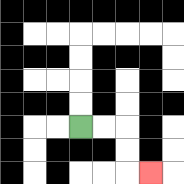{'start': '[3, 5]', 'end': '[6, 7]', 'path_directions': 'R,R,D,D,R', 'path_coordinates': '[[3, 5], [4, 5], [5, 5], [5, 6], [5, 7], [6, 7]]'}